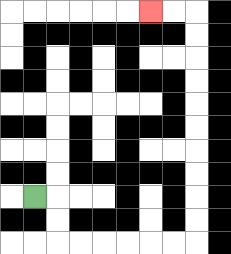{'start': '[1, 8]', 'end': '[6, 0]', 'path_directions': 'R,D,D,R,R,R,R,R,R,U,U,U,U,U,U,U,U,U,U,L,L', 'path_coordinates': '[[1, 8], [2, 8], [2, 9], [2, 10], [3, 10], [4, 10], [5, 10], [6, 10], [7, 10], [8, 10], [8, 9], [8, 8], [8, 7], [8, 6], [8, 5], [8, 4], [8, 3], [8, 2], [8, 1], [8, 0], [7, 0], [6, 0]]'}